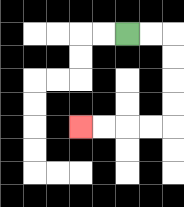{'start': '[5, 1]', 'end': '[3, 5]', 'path_directions': 'R,R,D,D,D,D,L,L,L,L', 'path_coordinates': '[[5, 1], [6, 1], [7, 1], [7, 2], [7, 3], [7, 4], [7, 5], [6, 5], [5, 5], [4, 5], [3, 5]]'}